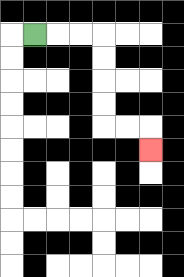{'start': '[1, 1]', 'end': '[6, 6]', 'path_directions': 'R,R,R,D,D,D,D,R,R,D', 'path_coordinates': '[[1, 1], [2, 1], [3, 1], [4, 1], [4, 2], [4, 3], [4, 4], [4, 5], [5, 5], [6, 5], [6, 6]]'}